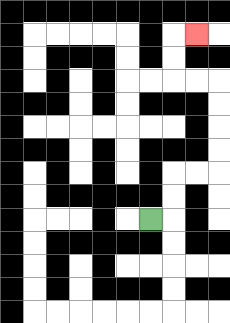{'start': '[6, 9]', 'end': '[8, 1]', 'path_directions': 'R,U,U,R,R,U,U,U,U,L,L,U,U,R', 'path_coordinates': '[[6, 9], [7, 9], [7, 8], [7, 7], [8, 7], [9, 7], [9, 6], [9, 5], [9, 4], [9, 3], [8, 3], [7, 3], [7, 2], [7, 1], [8, 1]]'}